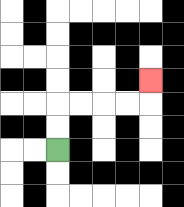{'start': '[2, 6]', 'end': '[6, 3]', 'path_directions': 'U,U,R,R,R,R,U', 'path_coordinates': '[[2, 6], [2, 5], [2, 4], [3, 4], [4, 4], [5, 4], [6, 4], [6, 3]]'}